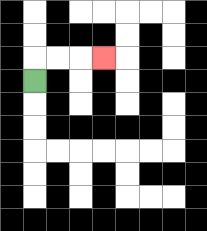{'start': '[1, 3]', 'end': '[4, 2]', 'path_directions': 'U,R,R,R', 'path_coordinates': '[[1, 3], [1, 2], [2, 2], [3, 2], [4, 2]]'}